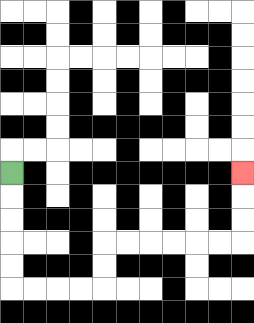{'start': '[0, 7]', 'end': '[10, 7]', 'path_directions': 'D,D,D,D,D,R,R,R,R,U,U,R,R,R,R,R,R,U,U,U', 'path_coordinates': '[[0, 7], [0, 8], [0, 9], [0, 10], [0, 11], [0, 12], [1, 12], [2, 12], [3, 12], [4, 12], [4, 11], [4, 10], [5, 10], [6, 10], [7, 10], [8, 10], [9, 10], [10, 10], [10, 9], [10, 8], [10, 7]]'}